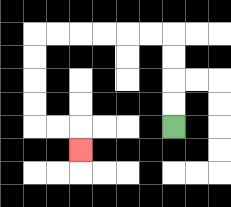{'start': '[7, 5]', 'end': '[3, 6]', 'path_directions': 'U,U,U,U,L,L,L,L,L,L,D,D,D,D,R,R,D', 'path_coordinates': '[[7, 5], [7, 4], [7, 3], [7, 2], [7, 1], [6, 1], [5, 1], [4, 1], [3, 1], [2, 1], [1, 1], [1, 2], [1, 3], [1, 4], [1, 5], [2, 5], [3, 5], [3, 6]]'}